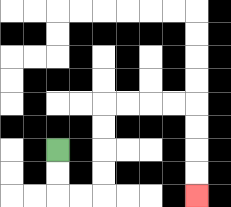{'start': '[2, 6]', 'end': '[8, 8]', 'path_directions': 'D,D,R,R,U,U,U,U,R,R,R,R,D,D,D,D', 'path_coordinates': '[[2, 6], [2, 7], [2, 8], [3, 8], [4, 8], [4, 7], [4, 6], [4, 5], [4, 4], [5, 4], [6, 4], [7, 4], [8, 4], [8, 5], [8, 6], [8, 7], [8, 8]]'}